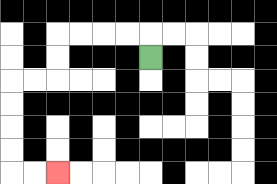{'start': '[6, 2]', 'end': '[2, 7]', 'path_directions': 'U,L,L,L,L,D,D,L,L,D,D,D,D,R,R', 'path_coordinates': '[[6, 2], [6, 1], [5, 1], [4, 1], [3, 1], [2, 1], [2, 2], [2, 3], [1, 3], [0, 3], [0, 4], [0, 5], [0, 6], [0, 7], [1, 7], [2, 7]]'}